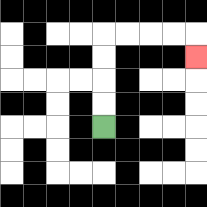{'start': '[4, 5]', 'end': '[8, 2]', 'path_directions': 'U,U,U,U,R,R,R,R,D', 'path_coordinates': '[[4, 5], [4, 4], [4, 3], [4, 2], [4, 1], [5, 1], [6, 1], [7, 1], [8, 1], [8, 2]]'}